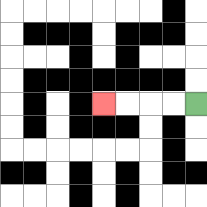{'start': '[8, 4]', 'end': '[4, 4]', 'path_directions': 'L,L,L,L', 'path_coordinates': '[[8, 4], [7, 4], [6, 4], [5, 4], [4, 4]]'}